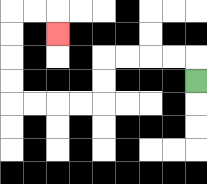{'start': '[8, 3]', 'end': '[2, 1]', 'path_directions': 'U,L,L,L,L,D,D,L,L,L,L,U,U,U,U,R,R,D', 'path_coordinates': '[[8, 3], [8, 2], [7, 2], [6, 2], [5, 2], [4, 2], [4, 3], [4, 4], [3, 4], [2, 4], [1, 4], [0, 4], [0, 3], [0, 2], [0, 1], [0, 0], [1, 0], [2, 0], [2, 1]]'}